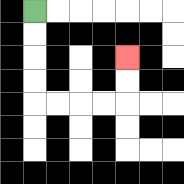{'start': '[1, 0]', 'end': '[5, 2]', 'path_directions': 'D,D,D,D,R,R,R,R,U,U', 'path_coordinates': '[[1, 0], [1, 1], [1, 2], [1, 3], [1, 4], [2, 4], [3, 4], [4, 4], [5, 4], [5, 3], [5, 2]]'}